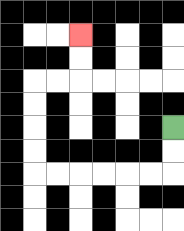{'start': '[7, 5]', 'end': '[3, 1]', 'path_directions': 'D,D,L,L,L,L,L,L,U,U,U,U,R,R,U,U', 'path_coordinates': '[[7, 5], [7, 6], [7, 7], [6, 7], [5, 7], [4, 7], [3, 7], [2, 7], [1, 7], [1, 6], [1, 5], [1, 4], [1, 3], [2, 3], [3, 3], [3, 2], [3, 1]]'}